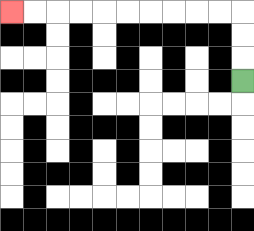{'start': '[10, 3]', 'end': '[0, 0]', 'path_directions': 'U,U,U,L,L,L,L,L,L,L,L,L,L', 'path_coordinates': '[[10, 3], [10, 2], [10, 1], [10, 0], [9, 0], [8, 0], [7, 0], [6, 0], [5, 0], [4, 0], [3, 0], [2, 0], [1, 0], [0, 0]]'}